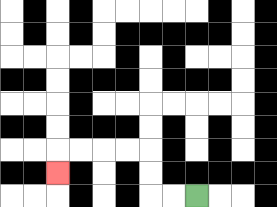{'start': '[8, 8]', 'end': '[2, 7]', 'path_directions': 'L,L,U,U,L,L,L,L,D', 'path_coordinates': '[[8, 8], [7, 8], [6, 8], [6, 7], [6, 6], [5, 6], [4, 6], [3, 6], [2, 6], [2, 7]]'}